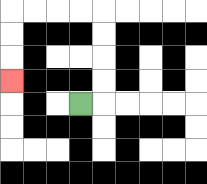{'start': '[3, 4]', 'end': '[0, 3]', 'path_directions': 'R,U,U,U,U,L,L,L,L,D,D,D', 'path_coordinates': '[[3, 4], [4, 4], [4, 3], [4, 2], [4, 1], [4, 0], [3, 0], [2, 0], [1, 0], [0, 0], [0, 1], [0, 2], [0, 3]]'}